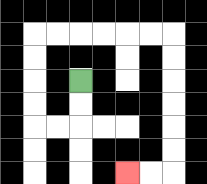{'start': '[3, 3]', 'end': '[5, 7]', 'path_directions': 'D,D,L,L,U,U,U,U,R,R,R,R,R,R,D,D,D,D,D,D,L,L', 'path_coordinates': '[[3, 3], [3, 4], [3, 5], [2, 5], [1, 5], [1, 4], [1, 3], [1, 2], [1, 1], [2, 1], [3, 1], [4, 1], [5, 1], [6, 1], [7, 1], [7, 2], [7, 3], [7, 4], [7, 5], [7, 6], [7, 7], [6, 7], [5, 7]]'}